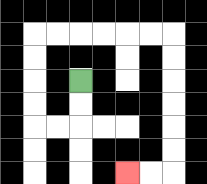{'start': '[3, 3]', 'end': '[5, 7]', 'path_directions': 'D,D,L,L,U,U,U,U,R,R,R,R,R,R,D,D,D,D,D,D,L,L', 'path_coordinates': '[[3, 3], [3, 4], [3, 5], [2, 5], [1, 5], [1, 4], [1, 3], [1, 2], [1, 1], [2, 1], [3, 1], [4, 1], [5, 1], [6, 1], [7, 1], [7, 2], [7, 3], [7, 4], [7, 5], [7, 6], [7, 7], [6, 7], [5, 7]]'}